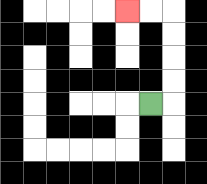{'start': '[6, 4]', 'end': '[5, 0]', 'path_directions': 'R,U,U,U,U,L,L', 'path_coordinates': '[[6, 4], [7, 4], [7, 3], [7, 2], [7, 1], [7, 0], [6, 0], [5, 0]]'}